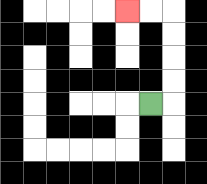{'start': '[6, 4]', 'end': '[5, 0]', 'path_directions': 'R,U,U,U,U,L,L', 'path_coordinates': '[[6, 4], [7, 4], [7, 3], [7, 2], [7, 1], [7, 0], [6, 0], [5, 0]]'}